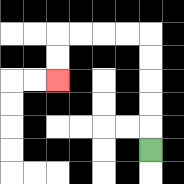{'start': '[6, 6]', 'end': '[2, 3]', 'path_directions': 'U,U,U,U,U,L,L,L,L,D,D', 'path_coordinates': '[[6, 6], [6, 5], [6, 4], [6, 3], [6, 2], [6, 1], [5, 1], [4, 1], [3, 1], [2, 1], [2, 2], [2, 3]]'}